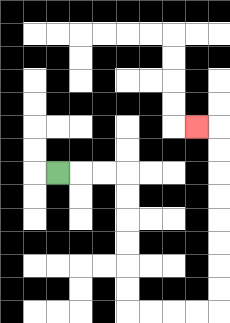{'start': '[2, 7]', 'end': '[8, 5]', 'path_directions': 'R,R,R,D,D,D,D,D,D,R,R,R,R,U,U,U,U,U,U,U,U,L', 'path_coordinates': '[[2, 7], [3, 7], [4, 7], [5, 7], [5, 8], [5, 9], [5, 10], [5, 11], [5, 12], [5, 13], [6, 13], [7, 13], [8, 13], [9, 13], [9, 12], [9, 11], [9, 10], [9, 9], [9, 8], [9, 7], [9, 6], [9, 5], [8, 5]]'}